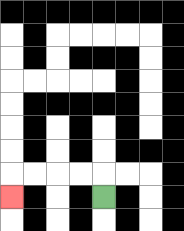{'start': '[4, 8]', 'end': '[0, 8]', 'path_directions': 'U,L,L,L,L,D', 'path_coordinates': '[[4, 8], [4, 7], [3, 7], [2, 7], [1, 7], [0, 7], [0, 8]]'}